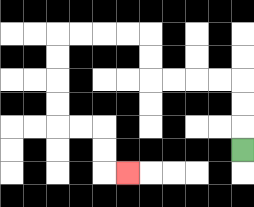{'start': '[10, 6]', 'end': '[5, 7]', 'path_directions': 'U,U,U,L,L,L,L,U,U,L,L,L,L,D,D,D,D,R,R,D,D,R', 'path_coordinates': '[[10, 6], [10, 5], [10, 4], [10, 3], [9, 3], [8, 3], [7, 3], [6, 3], [6, 2], [6, 1], [5, 1], [4, 1], [3, 1], [2, 1], [2, 2], [2, 3], [2, 4], [2, 5], [3, 5], [4, 5], [4, 6], [4, 7], [5, 7]]'}